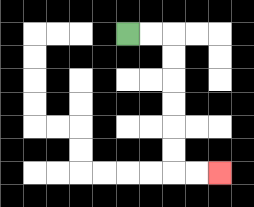{'start': '[5, 1]', 'end': '[9, 7]', 'path_directions': 'R,R,D,D,D,D,D,D,R,R', 'path_coordinates': '[[5, 1], [6, 1], [7, 1], [7, 2], [7, 3], [7, 4], [7, 5], [7, 6], [7, 7], [8, 7], [9, 7]]'}